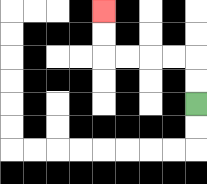{'start': '[8, 4]', 'end': '[4, 0]', 'path_directions': 'U,U,L,L,L,L,U,U', 'path_coordinates': '[[8, 4], [8, 3], [8, 2], [7, 2], [6, 2], [5, 2], [4, 2], [4, 1], [4, 0]]'}